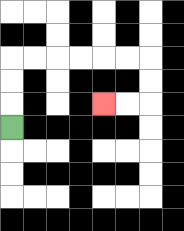{'start': '[0, 5]', 'end': '[4, 4]', 'path_directions': 'U,U,U,R,R,R,R,R,R,D,D,L,L', 'path_coordinates': '[[0, 5], [0, 4], [0, 3], [0, 2], [1, 2], [2, 2], [3, 2], [4, 2], [5, 2], [6, 2], [6, 3], [6, 4], [5, 4], [4, 4]]'}